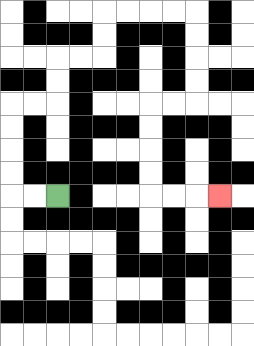{'start': '[2, 8]', 'end': '[9, 8]', 'path_directions': 'L,L,U,U,U,U,R,R,U,U,R,R,U,U,R,R,R,R,D,D,D,D,L,L,D,D,D,D,R,R,R', 'path_coordinates': '[[2, 8], [1, 8], [0, 8], [0, 7], [0, 6], [0, 5], [0, 4], [1, 4], [2, 4], [2, 3], [2, 2], [3, 2], [4, 2], [4, 1], [4, 0], [5, 0], [6, 0], [7, 0], [8, 0], [8, 1], [8, 2], [8, 3], [8, 4], [7, 4], [6, 4], [6, 5], [6, 6], [6, 7], [6, 8], [7, 8], [8, 8], [9, 8]]'}